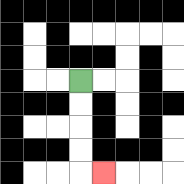{'start': '[3, 3]', 'end': '[4, 7]', 'path_directions': 'D,D,D,D,R', 'path_coordinates': '[[3, 3], [3, 4], [3, 5], [3, 6], [3, 7], [4, 7]]'}